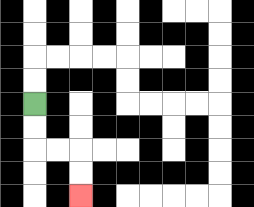{'start': '[1, 4]', 'end': '[3, 8]', 'path_directions': 'D,D,R,R,D,D', 'path_coordinates': '[[1, 4], [1, 5], [1, 6], [2, 6], [3, 6], [3, 7], [3, 8]]'}